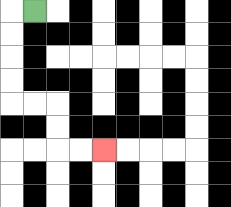{'start': '[1, 0]', 'end': '[4, 6]', 'path_directions': 'L,D,D,D,D,R,R,D,D,R,R', 'path_coordinates': '[[1, 0], [0, 0], [0, 1], [0, 2], [0, 3], [0, 4], [1, 4], [2, 4], [2, 5], [2, 6], [3, 6], [4, 6]]'}